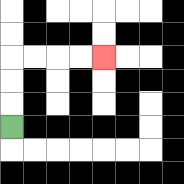{'start': '[0, 5]', 'end': '[4, 2]', 'path_directions': 'U,U,U,R,R,R,R', 'path_coordinates': '[[0, 5], [0, 4], [0, 3], [0, 2], [1, 2], [2, 2], [3, 2], [4, 2]]'}